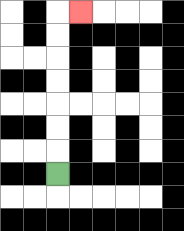{'start': '[2, 7]', 'end': '[3, 0]', 'path_directions': 'U,U,U,U,U,U,U,R', 'path_coordinates': '[[2, 7], [2, 6], [2, 5], [2, 4], [2, 3], [2, 2], [2, 1], [2, 0], [3, 0]]'}